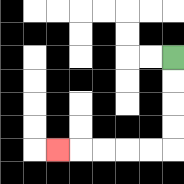{'start': '[7, 2]', 'end': '[2, 6]', 'path_directions': 'D,D,D,D,L,L,L,L,L', 'path_coordinates': '[[7, 2], [7, 3], [7, 4], [7, 5], [7, 6], [6, 6], [5, 6], [4, 6], [3, 6], [2, 6]]'}